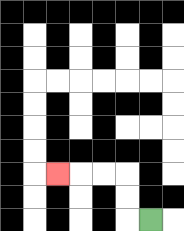{'start': '[6, 9]', 'end': '[2, 7]', 'path_directions': 'L,U,U,L,L,L', 'path_coordinates': '[[6, 9], [5, 9], [5, 8], [5, 7], [4, 7], [3, 7], [2, 7]]'}